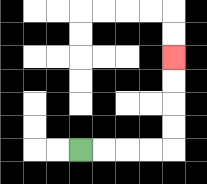{'start': '[3, 6]', 'end': '[7, 2]', 'path_directions': 'R,R,R,R,U,U,U,U', 'path_coordinates': '[[3, 6], [4, 6], [5, 6], [6, 6], [7, 6], [7, 5], [7, 4], [7, 3], [7, 2]]'}